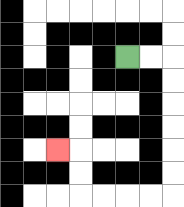{'start': '[5, 2]', 'end': '[2, 6]', 'path_directions': 'R,R,D,D,D,D,D,D,L,L,L,L,U,U,L', 'path_coordinates': '[[5, 2], [6, 2], [7, 2], [7, 3], [7, 4], [7, 5], [7, 6], [7, 7], [7, 8], [6, 8], [5, 8], [4, 8], [3, 8], [3, 7], [3, 6], [2, 6]]'}